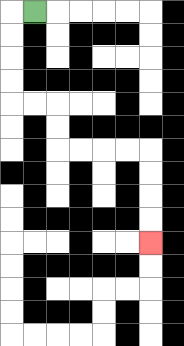{'start': '[1, 0]', 'end': '[6, 10]', 'path_directions': 'L,D,D,D,D,R,R,D,D,R,R,R,R,D,D,D,D', 'path_coordinates': '[[1, 0], [0, 0], [0, 1], [0, 2], [0, 3], [0, 4], [1, 4], [2, 4], [2, 5], [2, 6], [3, 6], [4, 6], [5, 6], [6, 6], [6, 7], [6, 8], [6, 9], [6, 10]]'}